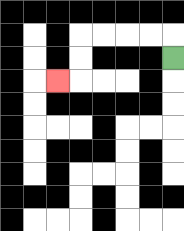{'start': '[7, 2]', 'end': '[2, 3]', 'path_directions': 'U,L,L,L,L,D,D,L', 'path_coordinates': '[[7, 2], [7, 1], [6, 1], [5, 1], [4, 1], [3, 1], [3, 2], [3, 3], [2, 3]]'}